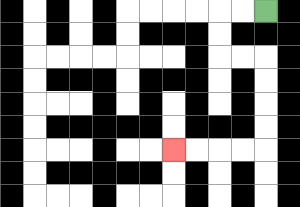{'start': '[11, 0]', 'end': '[7, 6]', 'path_directions': 'L,L,D,D,R,R,D,D,D,D,L,L,L,L', 'path_coordinates': '[[11, 0], [10, 0], [9, 0], [9, 1], [9, 2], [10, 2], [11, 2], [11, 3], [11, 4], [11, 5], [11, 6], [10, 6], [9, 6], [8, 6], [7, 6]]'}